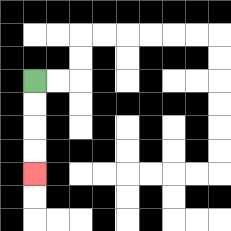{'start': '[1, 3]', 'end': '[1, 7]', 'path_directions': 'D,D,D,D', 'path_coordinates': '[[1, 3], [1, 4], [1, 5], [1, 6], [1, 7]]'}